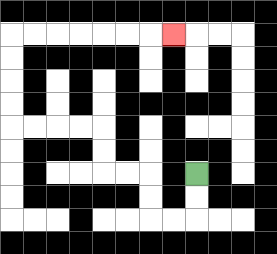{'start': '[8, 7]', 'end': '[7, 1]', 'path_directions': 'D,D,L,L,U,U,L,L,U,U,L,L,L,L,U,U,U,U,R,R,R,R,R,R,R', 'path_coordinates': '[[8, 7], [8, 8], [8, 9], [7, 9], [6, 9], [6, 8], [6, 7], [5, 7], [4, 7], [4, 6], [4, 5], [3, 5], [2, 5], [1, 5], [0, 5], [0, 4], [0, 3], [0, 2], [0, 1], [1, 1], [2, 1], [3, 1], [4, 1], [5, 1], [6, 1], [7, 1]]'}